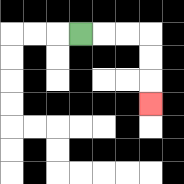{'start': '[3, 1]', 'end': '[6, 4]', 'path_directions': 'R,R,R,D,D,D', 'path_coordinates': '[[3, 1], [4, 1], [5, 1], [6, 1], [6, 2], [6, 3], [6, 4]]'}